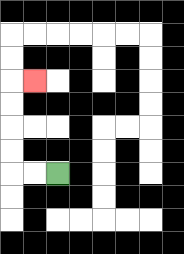{'start': '[2, 7]', 'end': '[1, 3]', 'path_directions': 'L,L,U,U,U,U,R', 'path_coordinates': '[[2, 7], [1, 7], [0, 7], [0, 6], [0, 5], [0, 4], [0, 3], [1, 3]]'}